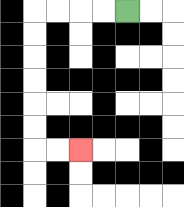{'start': '[5, 0]', 'end': '[3, 6]', 'path_directions': 'L,L,L,L,D,D,D,D,D,D,R,R', 'path_coordinates': '[[5, 0], [4, 0], [3, 0], [2, 0], [1, 0], [1, 1], [1, 2], [1, 3], [1, 4], [1, 5], [1, 6], [2, 6], [3, 6]]'}